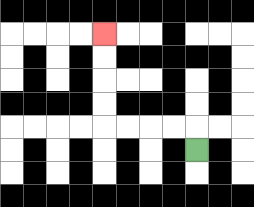{'start': '[8, 6]', 'end': '[4, 1]', 'path_directions': 'U,L,L,L,L,U,U,U,U', 'path_coordinates': '[[8, 6], [8, 5], [7, 5], [6, 5], [5, 5], [4, 5], [4, 4], [4, 3], [4, 2], [4, 1]]'}